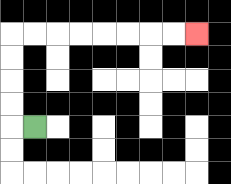{'start': '[1, 5]', 'end': '[8, 1]', 'path_directions': 'L,U,U,U,U,R,R,R,R,R,R,R,R', 'path_coordinates': '[[1, 5], [0, 5], [0, 4], [0, 3], [0, 2], [0, 1], [1, 1], [2, 1], [3, 1], [4, 1], [5, 1], [6, 1], [7, 1], [8, 1]]'}